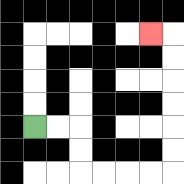{'start': '[1, 5]', 'end': '[6, 1]', 'path_directions': 'R,R,D,D,R,R,R,R,U,U,U,U,U,U,L', 'path_coordinates': '[[1, 5], [2, 5], [3, 5], [3, 6], [3, 7], [4, 7], [5, 7], [6, 7], [7, 7], [7, 6], [7, 5], [7, 4], [7, 3], [7, 2], [7, 1], [6, 1]]'}